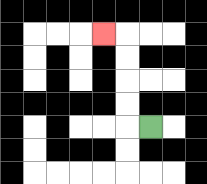{'start': '[6, 5]', 'end': '[4, 1]', 'path_directions': 'L,U,U,U,U,L', 'path_coordinates': '[[6, 5], [5, 5], [5, 4], [5, 3], [5, 2], [5, 1], [4, 1]]'}